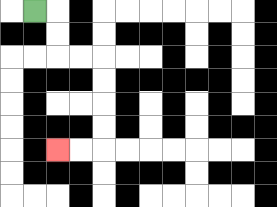{'start': '[1, 0]', 'end': '[2, 6]', 'path_directions': 'R,D,D,R,R,D,D,D,D,L,L', 'path_coordinates': '[[1, 0], [2, 0], [2, 1], [2, 2], [3, 2], [4, 2], [4, 3], [4, 4], [4, 5], [4, 6], [3, 6], [2, 6]]'}